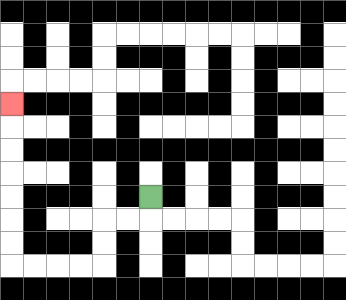{'start': '[6, 8]', 'end': '[0, 4]', 'path_directions': 'D,L,L,D,D,L,L,L,L,U,U,U,U,U,U,U', 'path_coordinates': '[[6, 8], [6, 9], [5, 9], [4, 9], [4, 10], [4, 11], [3, 11], [2, 11], [1, 11], [0, 11], [0, 10], [0, 9], [0, 8], [0, 7], [0, 6], [0, 5], [0, 4]]'}